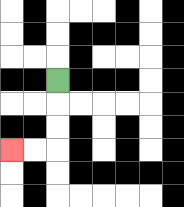{'start': '[2, 3]', 'end': '[0, 6]', 'path_directions': 'D,D,D,L,L', 'path_coordinates': '[[2, 3], [2, 4], [2, 5], [2, 6], [1, 6], [0, 6]]'}